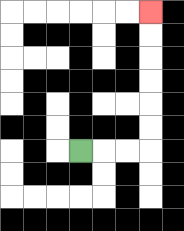{'start': '[3, 6]', 'end': '[6, 0]', 'path_directions': 'R,R,R,U,U,U,U,U,U', 'path_coordinates': '[[3, 6], [4, 6], [5, 6], [6, 6], [6, 5], [6, 4], [6, 3], [6, 2], [6, 1], [6, 0]]'}